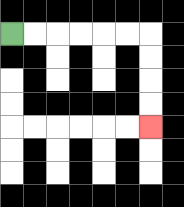{'start': '[0, 1]', 'end': '[6, 5]', 'path_directions': 'R,R,R,R,R,R,D,D,D,D', 'path_coordinates': '[[0, 1], [1, 1], [2, 1], [3, 1], [4, 1], [5, 1], [6, 1], [6, 2], [6, 3], [6, 4], [6, 5]]'}